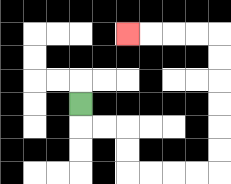{'start': '[3, 4]', 'end': '[5, 1]', 'path_directions': 'D,R,R,D,D,R,R,R,R,U,U,U,U,U,U,L,L,L,L', 'path_coordinates': '[[3, 4], [3, 5], [4, 5], [5, 5], [5, 6], [5, 7], [6, 7], [7, 7], [8, 7], [9, 7], [9, 6], [9, 5], [9, 4], [9, 3], [9, 2], [9, 1], [8, 1], [7, 1], [6, 1], [5, 1]]'}